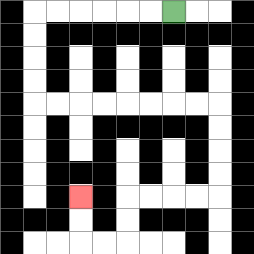{'start': '[7, 0]', 'end': '[3, 8]', 'path_directions': 'L,L,L,L,L,L,D,D,D,D,R,R,R,R,R,R,R,R,D,D,D,D,L,L,L,L,D,D,L,L,U,U', 'path_coordinates': '[[7, 0], [6, 0], [5, 0], [4, 0], [3, 0], [2, 0], [1, 0], [1, 1], [1, 2], [1, 3], [1, 4], [2, 4], [3, 4], [4, 4], [5, 4], [6, 4], [7, 4], [8, 4], [9, 4], [9, 5], [9, 6], [9, 7], [9, 8], [8, 8], [7, 8], [6, 8], [5, 8], [5, 9], [5, 10], [4, 10], [3, 10], [3, 9], [3, 8]]'}